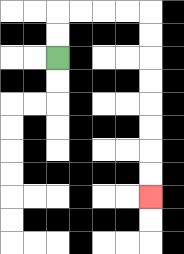{'start': '[2, 2]', 'end': '[6, 8]', 'path_directions': 'U,U,R,R,R,R,D,D,D,D,D,D,D,D', 'path_coordinates': '[[2, 2], [2, 1], [2, 0], [3, 0], [4, 0], [5, 0], [6, 0], [6, 1], [6, 2], [6, 3], [6, 4], [6, 5], [6, 6], [6, 7], [6, 8]]'}